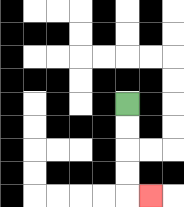{'start': '[5, 4]', 'end': '[6, 8]', 'path_directions': 'D,D,D,D,R', 'path_coordinates': '[[5, 4], [5, 5], [5, 6], [5, 7], [5, 8], [6, 8]]'}